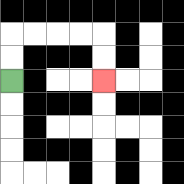{'start': '[0, 3]', 'end': '[4, 3]', 'path_directions': 'U,U,R,R,R,R,D,D', 'path_coordinates': '[[0, 3], [0, 2], [0, 1], [1, 1], [2, 1], [3, 1], [4, 1], [4, 2], [4, 3]]'}